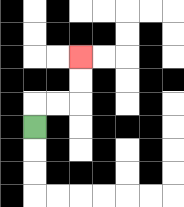{'start': '[1, 5]', 'end': '[3, 2]', 'path_directions': 'U,R,R,U,U', 'path_coordinates': '[[1, 5], [1, 4], [2, 4], [3, 4], [3, 3], [3, 2]]'}